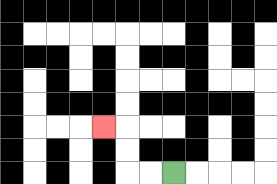{'start': '[7, 7]', 'end': '[4, 5]', 'path_directions': 'L,L,U,U,L', 'path_coordinates': '[[7, 7], [6, 7], [5, 7], [5, 6], [5, 5], [4, 5]]'}